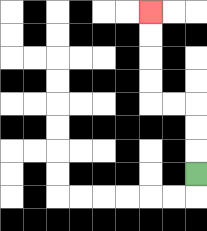{'start': '[8, 7]', 'end': '[6, 0]', 'path_directions': 'U,U,U,L,L,U,U,U,U', 'path_coordinates': '[[8, 7], [8, 6], [8, 5], [8, 4], [7, 4], [6, 4], [6, 3], [6, 2], [6, 1], [6, 0]]'}